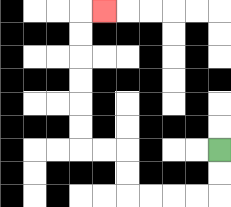{'start': '[9, 6]', 'end': '[4, 0]', 'path_directions': 'D,D,L,L,L,L,U,U,L,L,U,U,U,U,U,U,R', 'path_coordinates': '[[9, 6], [9, 7], [9, 8], [8, 8], [7, 8], [6, 8], [5, 8], [5, 7], [5, 6], [4, 6], [3, 6], [3, 5], [3, 4], [3, 3], [3, 2], [3, 1], [3, 0], [4, 0]]'}